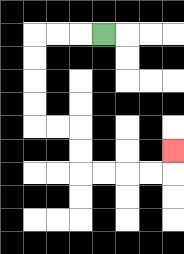{'start': '[4, 1]', 'end': '[7, 6]', 'path_directions': 'L,L,L,D,D,D,D,R,R,D,D,R,R,R,R,U', 'path_coordinates': '[[4, 1], [3, 1], [2, 1], [1, 1], [1, 2], [1, 3], [1, 4], [1, 5], [2, 5], [3, 5], [3, 6], [3, 7], [4, 7], [5, 7], [6, 7], [7, 7], [7, 6]]'}